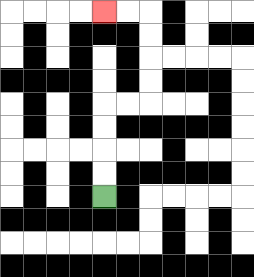{'start': '[4, 8]', 'end': '[4, 0]', 'path_directions': 'U,U,U,U,R,R,U,U,U,U,L,L', 'path_coordinates': '[[4, 8], [4, 7], [4, 6], [4, 5], [4, 4], [5, 4], [6, 4], [6, 3], [6, 2], [6, 1], [6, 0], [5, 0], [4, 0]]'}